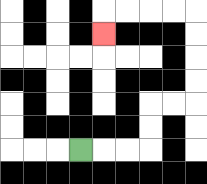{'start': '[3, 6]', 'end': '[4, 1]', 'path_directions': 'R,R,R,U,U,R,R,U,U,U,U,L,L,L,L,D', 'path_coordinates': '[[3, 6], [4, 6], [5, 6], [6, 6], [6, 5], [6, 4], [7, 4], [8, 4], [8, 3], [8, 2], [8, 1], [8, 0], [7, 0], [6, 0], [5, 0], [4, 0], [4, 1]]'}